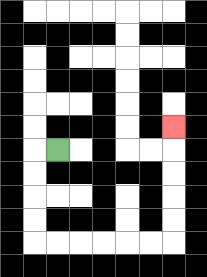{'start': '[2, 6]', 'end': '[7, 5]', 'path_directions': 'L,D,D,D,D,R,R,R,R,R,R,U,U,U,U,U', 'path_coordinates': '[[2, 6], [1, 6], [1, 7], [1, 8], [1, 9], [1, 10], [2, 10], [3, 10], [4, 10], [5, 10], [6, 10], [7, 10], [7, 9], [7, 8], [7, 7], [7, 6], [7, 5]]'}